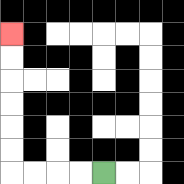{'start': '[4, 7]', 'end': '[0, 1]', 'path_directions': 'L,L,L,L,U,U,U,U,U,U', 'path_coordinates': '[[4, 7], [3, 7], [2, 7], [1, 7], [0, 7], [0, 6], [0, 5], [0, 4], [0, 3], [0, 2], [0, 1]]'}